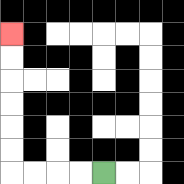{'start': '[4, 7]', 'end': '[0, 1]', 'path_directions': 'L,L,L,L,U,U,U,U,U,U', 'path_coordinates': '[[4, 7], [3, 7], [2, 7], [1, 7], [0, 7], [0, 6], [0, 5], [0, 4], [0, 3], [0, 2], [0, 1]]'}